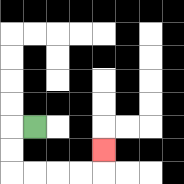{'start': '[1, 5]', 'end': '[4, 6]', 'path_directions': 'L,D,D,R,R,R,R,U', 'path_coordinates': '[[1, 5], [0, 5], [0, 6], [0, 7], [1, 7], [2, 7], [3, 7], [4, 7], [4, 6]]'}